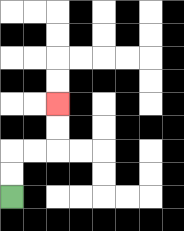{'start': '[0, 8]', 'end': '[2, 4]', 'path_directions': 'U,U,R,R,U,U', 'path_coordinates': '[[0, 8], [0, 7], [0, 6], [1, 6], [2, 6], [2, 5], [2, 4]]'}